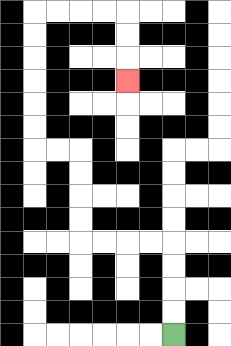{'start': '[7, 14]', 'end': '[5, 3]', 'path_directions': 'U,U,U,U,L,L,L,L,U,U,U,U,L,L,U,U,U,U,U,U,R,R,R,R,D,D,D', 'path_coordinates': '[[7, 14], [7, 13], [7, 12], [7, 11], [7, 10], [6, 10], [5, 10], [4, 10], [3, 10], [3, 9], [3, 8], [3, 7], [3, 6], [2, 6], [1, 6], [1, 5], [1, 4], [1, 3], [1, 2], [1, 1], [1, 0], [2, 0], [3, 0], [4, 0], [5, 0], [5, 1], [5, 2], [5, 3]]'}